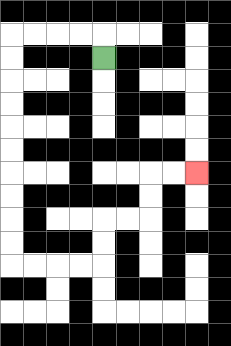{'start': '[4, 2]', 'end': '[8, 7]', 'path_directions': 'U,L,L,L,L,D,D,D,D,D,D,D,D,D,D,R,R,R,R,U,U,R,R,U,U,R,R', 'path_coordinates': '[[4, 2], [4, 1], [3, 1], [2, 1], [1, 1], [0, 1], [0, 2], [0, 3], [0, 4], [0, 5], [0, 6], [0, 7], [0, 8], [0, 9], [0, 10], [0, 11], [1, 11], [2, 11], [3, 11], [4, 11], [4, 10], [4, 9], [5, 9], [6, 9], [6, 8], [6, 7], [7, 7], [8, 7]]'}